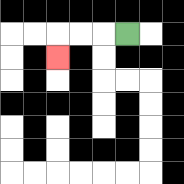{'start': '[5, 1]', 'end': '[2, 2]', 'path_directions': 'L,L,L,D', 'path_coordinates': '[[5, 1], [4, 1], [3, 1], [2, 1], [2, 2]]'}